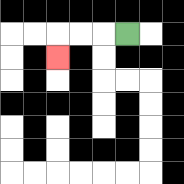{'start': '[5, 1]', 'end': '[2, 2]', 'path_directions': 'L,L,L,D', 'path_coordinates': '[[5, 1], [4, 1], [3, 1], [2, 1], [2, 2]]'}